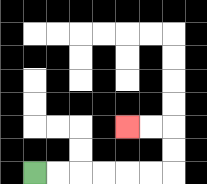{'start': '[1, 7]', 'end': '[5, 5]', 'path_directions': 'R,R,R,R,R,R,U,U,L,L', 'path_coordinates': '[[1, 7], [2, 7], [3, 7], [4, 7], [5, 7], [6, 7], [7, 7], [7, 6], [7, 5], [6, 5], [5, 5]]'}